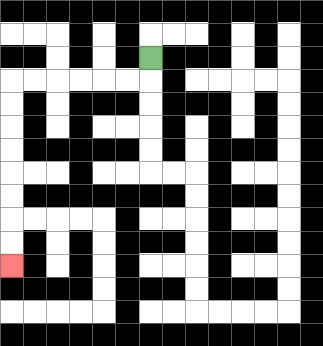{'start': '[6, 2]', 'end': '[0, 11]', 'path_directions': 'D,L,L,L,L,L,L,D,D,D,D,D,D,D,D', 'path_coordinates': '[[6, 2], [6, 3], [5, 3], [4, 3], [3, 3], [2, 3], [1, 3], [0, 3], [0, 4], [0, 5], [0, 6], [0, 7], [0, 8], [0, 9], [0, 10], [0, 11]]'}